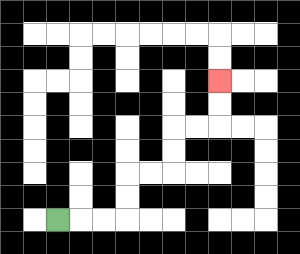{'start': '[2, 9]', 'end': '[9, 3]', 'path_directions': 'R,R,R,U,U,R,R,U,U,R,R,U,U', 'path_coordinates': '[[2, 9], [3, 9], [4, 9], [5, 9], [5, 8], [5, 7], [6, 7], [7, 7], [7, 6], [7, 5], [8, 5], [9, 5], [9, 4], [9, 3]]'}